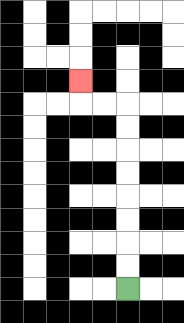{'start': '[5, 12]', 'end': '[3, 3]', 'path_directions': 'U,U,U,U,U,U,U,U,L,L,U', 'path_coordinates': '[[5, 12], [5, 11], [5, 10], [5, 9], [5, 8], [5, 7], [5, 6], [5, 5], [5, 4], [4, 4], [3, 4], [3, 3]]'}